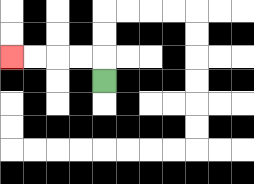{'start': '[4, 3]', 'end': '[0, 2]', 'path_directions': 'U,L,L,L,L', 'path_coordinates': '[[4, 3], [4, 2], [3, 2], [2, 2], [1, 2], [0, 2]]'}